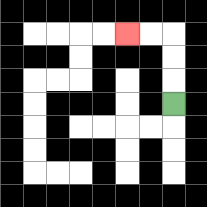{'start': '[7, 4]', 'end': '[5, 1]', 'path_directions': 'U,U,U,L,L', 'path_coordinates': '[[7, 4], [7, 3], [7, 2], [7, 1], [6, 1], [5, 1]]'}